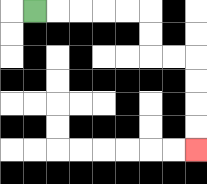{'start': '[1, 0]', 'end': '[8, 6]', 'path_directions': 'R,R,R,R,R,D,D,R,R,D,D,D,D', 'path_coordinates': '[[1, 0], [2, 0], [3, 0], [4, 0], [5, 0], [6, 0], [6, 1], [6, 2], [7, 2], [8, 2], [8, 3], [8, 4], [8, 5], [8, 6]]'}